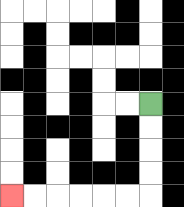{'start': '[6, 4]', 'end': '[0, 8]', 'path_directions': 'D,D,D,D,L,L,L,L,L,L', 'path_coordinates': '[[6, 4], [6, 5], [6, 6], [6, 7], [6, 8], [5, 8], [4, 8], [3, 8], [2, 8], [1, 8], [0, 8]]'}